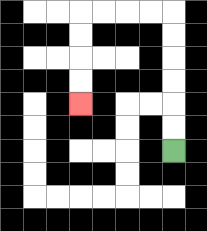{'start': '[7, 6]', 'end': '[3, 4]', 'path_directions': 'U,U,U,U,U,U,L,L,L,L,D,D,D,D', 'path_coordinates': '[[7, 6], [7, 5], [7, 4], [7, 3], [7, 2], [7, 1], [7, 0], [6, 0], [5, 0], [4, 0], [3, 0], [3, 1], [3, 2], [3, 3], [3, 4]]'}